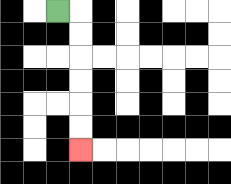{'start': '[2, 0]', 'end': '[3, 6]', 'path_directions': 'R,D,D,D,D,D,D', 'path_coordinates': '[[2, 0], [3, 0], [3, 1], [3, 2], [3, 3], [3, 4], [3, 5], [3, 6]]'}